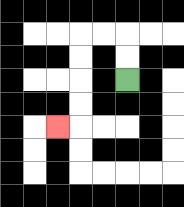{'start': '[5, 3]', 'end': '[2, 5]', 'path_directions': 'U,U,L,L,D,D,D,D,L', 'path_coordinates': '[[5, 3], [5, 2], [5, 1], [4, 1], [3, 1], [3, 2], [3, 3], [3, 4], [3, 5], [2, 5]]'}